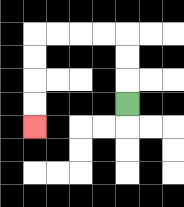{'start': '[5, 4]', 'end': '[1, 5]', 'path_directions': 'U,U,U,L,L,L,L,D,D,D,D', 'path_coordinates': '[[5, 4], [5, 3], [5, 2], [5, 1], [4, 1], [3, 1], [2, 1], [1, 1], [1, 2], [1, 3], [1, 4], [1, 5]]'}